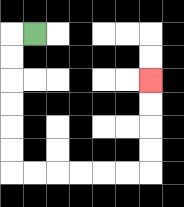{'start': '[1, 1]', 'end': '[6, 3]', 'path_directions': 'L,D,D,D,D,D,D,R,R,R,R,R,R,U,U,U,U', 'path_coordinates': '[[1, 1], [0, 1], [0, 2], [0, 3], [0, 4], [0, 5], [0, 6], [0, 7], [1, 7], [2, 7], [3, 7], [4, 7], [5, 7], [6, 7], [6, 6], [6, 5], [6, 4], [6, 3]]'}